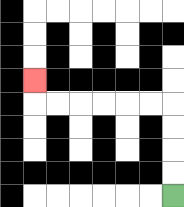{'start': '[7, 8]', 'end': '[1, 3]', 'path_directions': 'U,U,U,U,L,L,L,L,L,L,U', 'path_coordinates': '[[7, 8], [7, 7], [7, 6], [7, 5], [7, 4], [6, 4], [5, 4], [4, 4], [3, 4], [2, 4], [1, 4], [1, 3]]'}